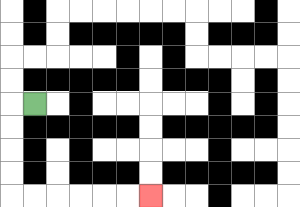{'start': '[1, 4]', 'end': '[6, 8]', 'path_directions': 'L,D,D,D,D,R,R,R,R,R,R', 'path_coordinates': '[[1, 4], [0, 4], [0, 5], [0, 6], [0, 7], [0, 8], [1, 8], [2, 8], [3, 8], [4, 8], [5, 8], [6, 8]]'}